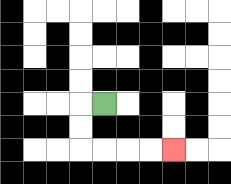{'start': '[4, 4]', 'end': '[7, 6]', 'path_directions': 'L,D,D,R,R,R,R', 'path_coordinates': '[[4, 4], [3, 4], [3, 5], [3, 6], [4, 6], [5, 6], [6, 6], [7, 6]]'}